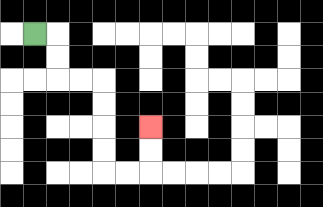{'start': '[1, 1]', 'end': '[6, 5]', 'path_directions': 'R,D,D,R,R,D,D,D,D,R,R,U,U', 'path_coordinates': '[[1, 1], [2, 1], [2, 2], [2, 3], [3, 3], [4, 3], [4, 4], [4, 5], [4, 6], [4, 7], [5, 7], [6, 7], [6, 6], [6, 5]]'}